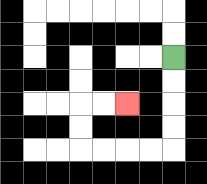{'start': '[7, 2]', 'end': '[5, 4]', 'path_directions': 'D,D,D,D,L,L,L,L,U,U,R,R', 'path_coordinates': '[[7, 2], [7, 3], [7, 4], [7, 5], [7, 6], [6, 6], [5, 6], [4, 6], [3, 6], [3, 5], [3, 4], [4, 4], [5, 4]]'}